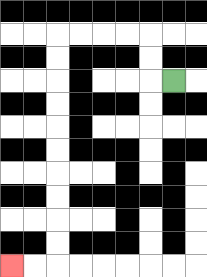{'start': '[7, 3]', 'end': '[0, 11]', 'path_directions': 'L,U,U,L,L,L,L,D,D,D,D,D,D,D,D,D,D,L,L', 'path_coordinates': '[[7, 3], [6, 3], [6, 2], [6, 1], [5, 1], [4, 1], [3, 1], [2, 1], [2, 2], [2, 3], [2, 4], [2, 5], [2, 6], [2, 7], [2, 8], [2, 9], [2, 10], [2, 11], [1, 11], [0, 11]]'}